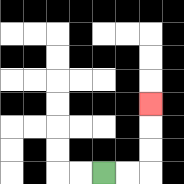{'start': '[4, 7]', 'end': '[6, 4]', 'path_directions': 'R,R,U,U,U', 'path_coordinates': '[[4, 7], [5, 7], [6, 7], [6, 6], [6, 5], [6, 4]]'}